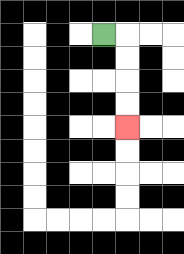{'start': '[4, 1]', 'end': '[5, 5]', 'path_directions': 'R,D,D,D,D', 'path_coordinates': '[[4, 1], [5, 1], [5, 2], [5, 3], [5, 4], [5, 5]]'}